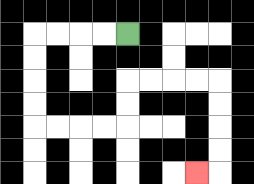{'start': '[5, 1]', 'end': '[8, 7]', 'path_directions': 'L,L,L,L,D,D,D,D,R,R,R,R,U,U,R,R,R,R,D,D,D,D,L', 'path_coordinates': '[[5, 1], [4, 1], [3, 1], [2, 1], [1, 1], [1, 2], [1, 3], [1, 4], [1, 5], [2, 5], [3, 5], [4, 5], [5, 5], [5, 4], [5, 3], [6, 3], [7, 3], [8, 3], [9, 3], [9, 4], [9, 5], [9, 6], [9, 7], [8, 7]]'}